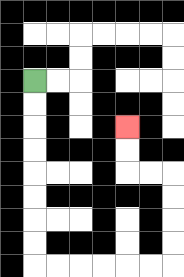{'start': '[1, 3]', 'end': '[5, 5]', 'path_directions': 'D,D,D,D,D,D,D,D,R,R,R,R,R,R,U,U,U,U,L,L,U,U', 'path_coordinates': '[[1, 3], [1, 4], [1, 5], [1, 6], [1, 7], [1, 8], [1, 9], [1, 10], [1, 11], [2, 11], [3, 11], [4, 11], [5, 11], [6, 11], [7, 11], [7, 10], [7, 9], [7, 8], [7, 7], [6, 7], [5, 7], [5, 6], [5, 5]]'}